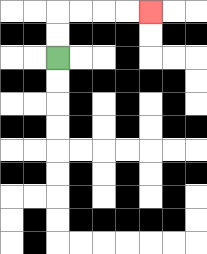{'start': '[2, 2]', 'end': '[6, 0]', 'path_directions': 'U,U,R,R,R,R', 'path_coordinates': '[[2, 2], [2, 1], [2, 0], [3, 0], [4, 0], [5, 0], [6, 0]]'}